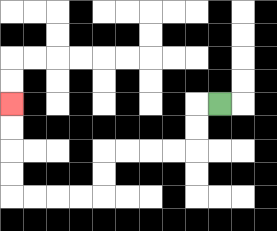{'start': '[9, 4]', 'end': '[0, 4]', 'path_directions': 'L,D,D,L,L,L,L,D,D,L,L,L,L,U,U,U,U', 'path_coordinates': '[[9, 4], [8, 4], [8, 5], [8, 6], [7, 6], [6, 6], [5, 6], [4, 6], [4, 7], [4, 8], [3, 8], [2, 8], [1, 8], [0, 8], [0, 7], [0, 6], [0, 5], [0, 4]]'}